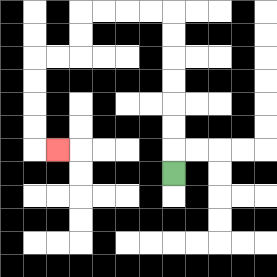{'start': '[7, 7]', 'end': '[2, 6]', 'path_directions': 'U,U,U,U,U,U,U,L,L,L,L,D,D,L,L,D,D,D,D,R', 'path_coordinates': '[[7, 7], [7, 6], [7, 5], [7, 4], [7, 3], [7, 2], [7, 1], [7, 0], [6, 0], [5, 0], [4, 0], [3, 0], [3, 1], [3, 2], [2, 2], [1, 2], [1, 3], [1, 4], [1, 5], [1, 6], [2, 6]]'}